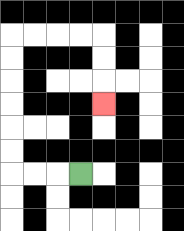{'start': '[3, 7]', 'end': '[4, 4]', 'path_directions': 'L,L,L,U,U,U,U,U,U,R,R,R,R,D,D,D', 'path_coordinates': '[[3, 7], [2, 7], [1, 7], [0, 7], [0, 6], [0, 5], [0, 4], [0, 3], [0, 2], [0, 1], [1, 1], [2, 1], [3, 1], [4, 1], [4, 2], [4, 3], [4, 4]]'}